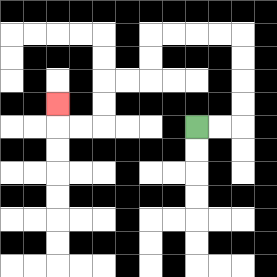{'start': '[8, 5]', 'end': '[2, 4]', 'path_directions': 'R,R,U,U,U,U,L,L,L,L,D,D,L,L,D,D,L,L,U', 'path_coordinates': '[[8, 5], [9, 5], [10, 5], [10, 4], [10, 3], [10, 2], [10, 1], [9, 1], [8, 1], [7, 1], [6, 1], [6, 2], [6, 3], [5, 3], [4, 3], [4, 4], [4, 5], [3, 5], [2, 5], [2, 4]]'}